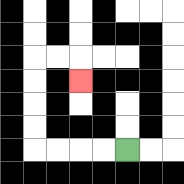{'start': '[5, 6]', 'end': '[3, 3]', 'path_directions': 'L,L,L,L,U,U,U,U,R,R,D', 'path_coordinates': '[[5, 6], [4, 6], [3, 6], [2, 6], [1, 6], [1, 5], [1, 4], [1, 3], [1, 2], [2, 2], [3, 2], [3, 3]]'}